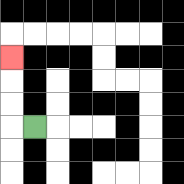{'start': '[1, 5]', 'end': '[0, 2]', 'path_directions': 'L,U,U,U', 'path_coordinates': '[[1, 5], [0, 5], [0, 4], [0, 3], [0, 2]]'}